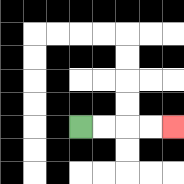{'start': '[3, 5]', 'end': '[7, 5]', 'path_directions': 'R,R,R,R', 'path_coordinates': '[[3, 5], [4, 5], [5, 5], [6, 5], [7, 5]]'}